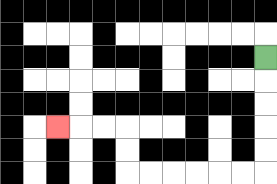{'start': '[11, 2]', 'end': '[2, 5]', 'path_directions': 'D,D,D,D,D,L,L,L,L,L,L,U,U,L,L,L', 'path_coordinates': '[[11, 2], [11, 3], [11, 4], [11, 5], [11, 6], [11, 7], [10, 7], [9, 7], [8, 7], [7, 7], [6, 7], [5, 7], [5, 6], [5, 5], [4, 5], [3, 5], [2, 5]]'}